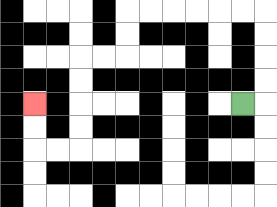{'start': '[10, 4]', 'end': '[1, 4]', 'path_directions': 'R,U,U,U,U,L,L,L,L,L,L,D,D,L,L,D,D,D,D,L,L,U,U', 'path_coordinates': '[[10, 4], [11, 4], [11, 3], [11, 2], [11, 1], [11, 0], [10, 0], [9, 0], [8, 0], [7, 0], [6, 0], [5, 0], [5, 1], [5, 2], [4, 2], [3, 2], [3, 3], [3, 4], [3, 5], [3, 6], [2, 6], [1, 6], [1, 5], [1, 4]]'}